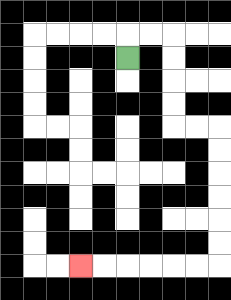{'start': '[5, 2]', 'end': '[3, 11]', 'path_directions': 'U,R,R,D,D,D,D,R,R,D,D,D,D,D,D,L,L,L,L,L,L', 'path_coordinates': '[[5, 2], [5, 1], [6, 1], [7, 1], [7, 2], [7, 3], [7, 4], [7, 5], [8, 5], [9, 5], [9, 6], [9, 7], [9, 8], [9, 9], [9, 10], [9, 11], [8, 11], [7, 11], [6, 11], [5, 11], [4, 11], [3, 11]]'}